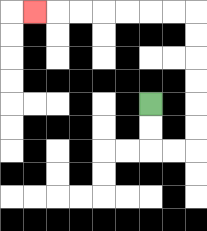{'start': '[6, 4]', 'end': '[1, 0]', 'path_directions': 'D,D,R,R,U,U,U,U,U,U,L,L,L,L,L,L,L', 'path_coordinates': '[[6, 4], [6, 5], [6, 6], [7, 6], [8, 6], [8, 5], [8, 4], [8, 3], [8, 2], [8, 1], [8, 0], [7, 0], [6, 0], [5, 0], [4, 0], [3, 0], [2, 0], [1, 0]]'}